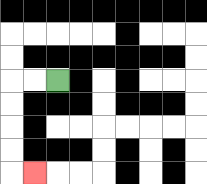{'start': '[2, 3]', 'end': '[1, 7]', 'path_directions': 'L,L,D,D,D,D,R', 'path_coordinates': '[[2, 3], [1, 3], [0, 3], [0, 4], [0, 5], [0, 6], [0, 7], [1, 7]]'}